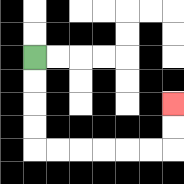{'start': '[1, 2]', 'end': '[7, 4]', 'path_directions': 'D,D,D,D,R,R,R,R,R,R,U,U', 'path_coordinates': '[[1, 2], [1, 3], [1, 4], [1, 5], [1, 6], [2, 6], [3, 6], [4, 6], [5, 6], [6, 6], [7, 6], [7, 5], [7, 4]]'}